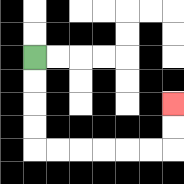{'start': '[1, 2]', 'end': '[7, 4]', 'path_directions': 'D,D,D,D,R,R,R,R,R,R,U,U', 'path_coordinates': '[[1, 2], [1, 3], [1, 4], [1, 5], [1, 6], [2, 6], [3, 6], [4, 6], [5, 6], [6, 6], [7, 6], [7, 5], [7, 4]]'}